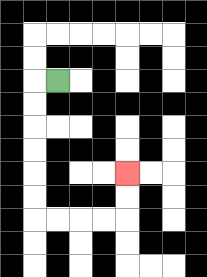{'start': '[2, 3]', 'end': '[5, 7]', 'path_directions': 'L,D,D,D,D,D,D,R,R,R,R,U,U', 'path_coordinates': '[[2, 3], [1, 3], [1, 4], [1, 5], [1, 6], [1, 7], [1, 8], [1, 9], [2, 9], [3, 9], [4, 9], [5, 9], [5, 8], [5, 7]]'}